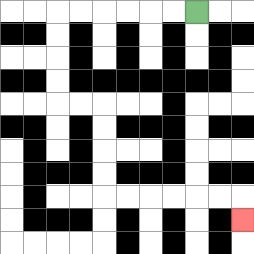{'start': '[8, 0]', 'end': '[10, 9]', 'path_directions': 'L,L,L,L,L,L,D,D,D,D,R,R,D,D,D,D,R,R,R,R,R,R,D', 'path_coordinates': '[[8, 0], [7, 0], [6, 0], [5, 0], [4, 0], [3, 0], [2, 0], [2, 1], [2, 2], [2, 3], [2, 4], [3, 4], [4, 4], [4, 5], [4, 6], [4, 7], [4, 8], [5, 8], [6, 8], [7, 8], [8, 8], [9, 8], [10, 8], [10, 9]]'}